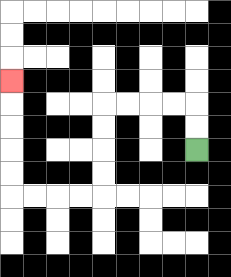{'start': '[8, 6]', 'end': '[0, 3]', 'path_directions': 'U,U,L,L,L,L,D,D,D,D,L,L,L,L,U,U,U,U,U', 'path_coordinates': '[[8, 6], [8, 5], [8, 4], [7, 4], [6, 4], [5, 4], [4, 4], [4, 5], [4, 6], [4, 7], [4, 8], [3, 8], [2, 8], [1, 8], [0, 8], [0, 7], [0, 6], [0, 5], [0, 4], [0, 3]]'}